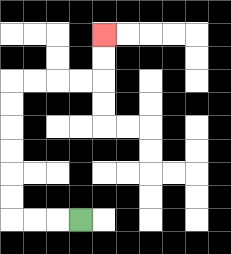{'start': '[3, 9]', 'end': '[4, 1]', 'path_directions': 'L,L,L,U,U,U,U,U,U,R,R,R,R,U,U', 'path_coordinates': '[[3, 9], [2, 9], [1, 9], [0, 9], [0, 8], [0, 7], [0, 6], [0, 5], [0, 4], [0, 3], [1, 3], [2, 3], [3, 3], [4, 3], [4, 2], [4, 1]]'}